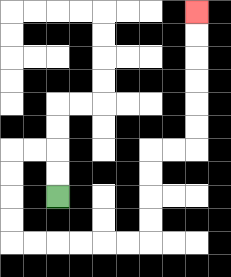{'start': '[2, 8]', 'end': '[8, 0]', 'path_directions': 'U,U,L,L,D,D,D,D,R,R,R,R,R,R,U,U,U,U,R,R,U,U,U,U,U,U', 'path_coordinates': '[[2, 8], [2, 7], [2, 6], [1, 6], [0, 6], [0, 7], [0, 8], [0, 9], [0, 10], [1, 10], [2, 10], [3, 10], [4, 10], [5, 10], [6, 10], [6, 9], [6, 8], [6, 7], [6, 6], [7, 6], [8, 6], [8, 5], [8, 4], [8, 3], [8, 2], [8, 1], [8, 0]]'}